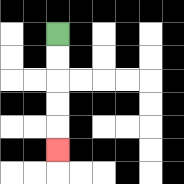{'start': '[2, 1]', 'end': '[2, 6]', 'path_directions': 'D,D,D,D,D', 'path_coordinates': '[[2, 1], [2, 2], [2, 3], [2, 4], [2, 5], [2, 6]]'}